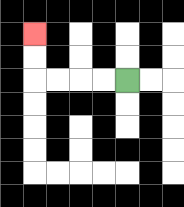{'start': '[5, 3]', 'end': '[1, 1]', 'path_directions': 'L,L,L,L,U,U', 'path_coordinates': '[[5, 3], [4, 3], [3, 3], [2, 3], [1, 3], [1, 2], [1, 1]]'}